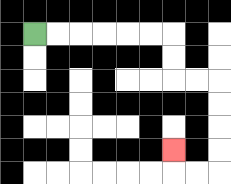{'start': '[1, 1]', 'end': '[7, 6]', 'path_directions': 'R,R,R,R,R,R,D,D,R,R,D,D,D,D,L,L,U', 'path_coordinates': '[[1, 1], [2, 1], [3, 1], [4, 1], [5, 1], [6, 1], [7, 1], [7, 2], [7, 3], [8, 3], [9, 3], [9, 4], [9, 5], [9, 6], [9, 7], [8, 7], [7, 7], [7, 6]]'}